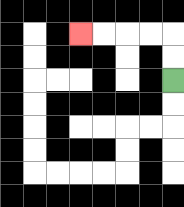{'start': '[7, 3]', 'end': '[3, 1]', 'path_directions': 'U,U,L,L,L,L', 'path_coordinates': '[[7, 3], [7, 2], [7, 1], [6, 1], [5, 1], [4, 1], [3, 1]]'}